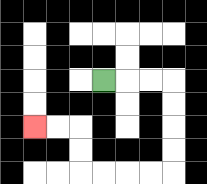{'start': '[4, 3]', 'end': '[1, 5]', 'path_directions': 'R,R,R,D,D,D,D,L,L,L,L,U,U,L,L', 'path_coordinates': '[[4, 3], [5, 3], [6, 3], [7, 3], [7, 4], [7, 5], [7, 6], [7, 7], [6, 7], [5, 7], [4, 7], [3, 7], [3, 6], [3, 5], [2, 5], [1, 5]]'}